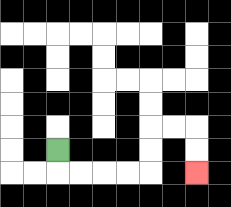{'start': '[2, 6]', 'end': '[8, 7]', 'path_directions': 'D,R,R,R,R,U,U,R,R,D,D', 'path_coordinates': '[[2, 6], [2, 7], [3, 7], [4, 7], [5, 7], [6, 7], [6, 6], [6, 5], [7, 5], [8, 5], [8, 6], [8, 7]]'}